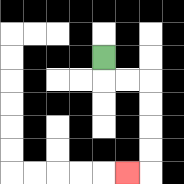{'start': '[4, 2]', 'end': '[5, 7]', 'path_directions': 'D,R,R,D,D,D,D,L', 'path_coordinates': '[[4, 2], [4, 3], [5, 3], [6, 3], [6, 4], [6, 5], [6, 6], [6, 7], [5, 7]]'}